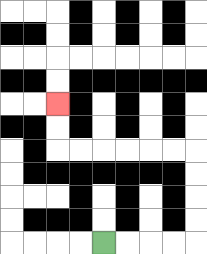{'start': '[4, 10]', 'end': '[2, 4]', 'path_directions': 'R,R,R,R,U,U,U,U,L,L,L,L,L,L,U,U', 'path_coordinates': '[[4, 10], [5, 10], [6, 10], [7, 10], [8, 10], [8, 9], [8, 8], [8, 7], [8, 6], [7, 6], [6, 6], [5, 6], [4, 6], [3, 6], [2, 6], [2, 5], [2, 4]]'}